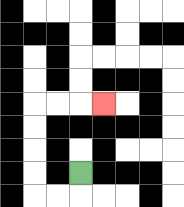{'start': '[3, 7]', 'end': '[4, 4]', 'path_directions': 'D,L,L,U,U,U,U,R,R,R', 'path_coordinates': '[[3, 7], [3, 8], [2, 8], [1, 8], [1, 7], [1, 6], [1, 5], [1, 4], [2, 4], [3, 4], [4, 4]]'}